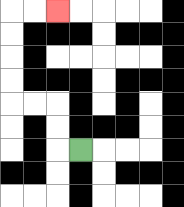{'start': '[3, 6]', 'end': '[2, 0]', 'path_directions': 'L,U,U,L,L,U,U,U,U,R,R', 'path_coordinates': '[[3, 6], [2, 6], [2, 5], [2, 4], [1, 4], [0, 4], [0, 3], [0, 2], [0, 1], [0, 0], [1, 0], [2, 0]]'}